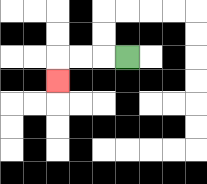{'start': '[5, 2]', 'end': '[2, 3]', 'path_directions': 'L,L,L,D', 'path_coordinates': '[[5, 2], [4, 2], [3, 2], [2, 2], [2, 3]]'}